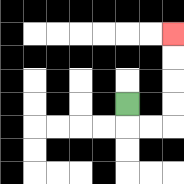{'start': '[5, 4]', 'end': '[7, 1]', 'path_directions': 'D,R,R,U,U,U,U', 'path_coordinates': '[[5, 4], [5, 5], [6, 5], [7, 5], [7, 4], [7, 3], [7, 2], [7, 1]]'}